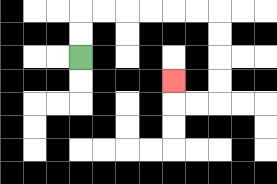{'start': '[3, 2]', 'end': '[7, 3]', 'path_directions': 'U,U,R,R,R,R,R,R,D,D,D,D,L,L,U', 'path_coordinates': '[[3, 2], [3, 1], [3, 0], [4, 0], [5, 0], [6, 0], [7, 0], [8, 0], [9, 0], [9, 1], [9, 2], [9, 3], [9, 4], [8, 4], [7, 4], [7, 3]]'}